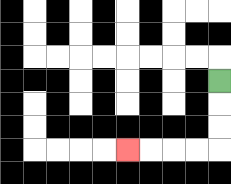{'start': '[9, 3]', 'end': '[5, 6]', 'path_directions': 'D,D,D,L,L,L,L', 'path_coordinates': '[[9, 3], [9, 4], [9, 5], [9, 6], [8, 6], [7, 6], [6, 6], [5, 6]]'}